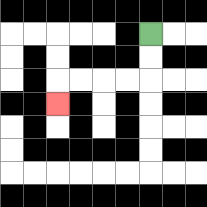{'start': '[6, 1]', 'end': '[2, 4]', 'path_directions': 'D,D,L,L,L,L,D', 'path_coordinates': '[[6, 1], [6, 2], [6, 3], [5, 3], [4, 3], [3, 3], [2, 3], [2, 4]]'}